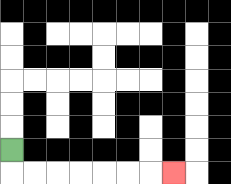{'start': '[0, 6]', 'end': '[7, 7]', 'path_directions': 'D,R,R,R,R,R,R,R', 'path_coordinates': '[[0, 6], [0, 7], [1, 7], [2, 7], [3, 7], [4, 7], [5, 7], [6, 7], [7, 7]]'}